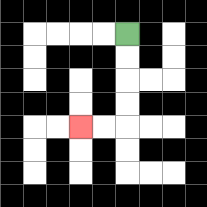{'start': '[5, 1]', 'end': '[3, 5]', 'path_directions': 'D,D,D,D,L,L', 'path_coordinates': '[[5, 1], [5, 2], [5, 3], [5, 4], [5, 5], [4, 5], [3, 5]]'}